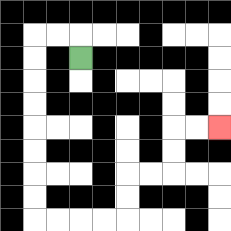{'start': '[3, 2]', 'end': '[9, 5]', 'path_directions': 'U,L,L,D,D,D,D,D,D,D,D,R,R,R,R,U,U,R,R,U,U,R,R', 'path_coordinates': '[[3, 2], [3, 1], [2, 1], [1, 1], [1, 2], [1, 3], [1, 4], [1, 5], [1, 6], [1, 7], [1, 8], [1, 9], [2, 9], [3, 9], [4, 9], [5, 9], [5, 8], [5, 7], [6, 7], [7, 7], [7, 6], [7, 5], [8, 5], [9, 5]]'}